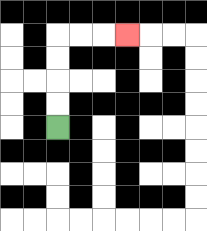{'start': '[2, 5]', 'end': '[5, 1]', 'path_directions': 'U,U,U,U,R,R,R', 'path_coordinates': '[[2, 5], [2, 4], [2, 3], [2, 2], [2, 1], [3, 1], [4, 1], [5, 1]]'}